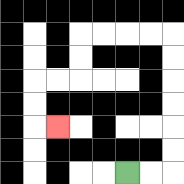{'start': '[5, 7]', 'end': '[2, 5]', 'path_directions': 'R,R,U,U,U,U,U,U,L,L,L,L,D,D,L,L,D,D,R', 'path_coordinates': '[[5, 7], [6, 7], [7, 7], [7, 6], [7, 5], [7, 4], [7, 3], [7, 2], [7, 1], [6, 1], [5, 1], [4, 1], [3, 1], [3, 2], [3, 3], [2, 3], [1, 3], [1, 4], [1, 5], [2, 5]]'}